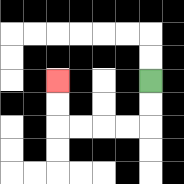{'start': '[6, 3]', 'end': '[2, 3]', 'path_directions': 'D,D,L,L,L,L,U,U', 'path_coordinates': '[[6, 3], [6, 4], [6, 5], [5, 5], [4, 5], [3, 5], [2, 5], [2, 4], [2, 3]]'}